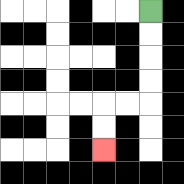{'start': '[6, 0]', 'end': '[4, 6]', 'path_directions': 'D,D,D,D,L,L,D,D', 'path_coordinates': '[[6, 0], [6, 1], [6, 2], [6, 3], [6, 4], [5, 4], [4, 4], [4, 5], [4, 6]]'}